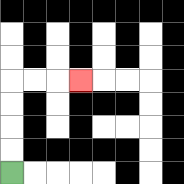{'start': '[0, 7]', 'end': '[3, 3]', 'path_directions': 'U,U,U,U,R,R,R', 'path_coordinates': '[[0, 7], [0, 6], [0, 5], [0, 4], [0, 3], [1, 3], [2, 3], [3, 3]]'}